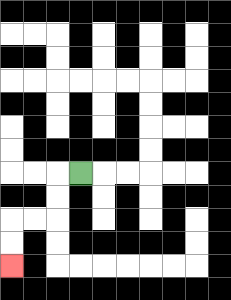{'start': '[3, 7]', 'end': '[0, 11]', 'path_directions': 'L,D,D,L,L,D,D', 'path_coordinates': '[[3, 7], [2, 7], [2, 8], [2, 9], [1, 9], [0, 9], [0, 10], [0, 11]]'}